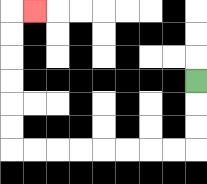{'start': '[8, 3]', 'end': '[1, 0]', 'path_directions': 'D,D,D,L,L,L,L,L,L,L,L,U,U,U,U,U,U,R', 'path_coordinates': '[[8, 3], [8, 4], [8, 5], [8, 6], [7, 6], [6, 6], [5, 6], [4, 6], [3, 6], [2, 6], [1, 6], [0, 6], [0, 5], [0, 4], [0, 3], [0, 2], [0, 1], [0, 0], [1, 0]]'}